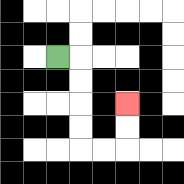{'start': '[2, 2]', 'end': '[5, 4]', 'path_directions': 'R,D,D,D,D,R,R,U,U', 'path_coordinates': '[[2, 2], [3, 2], [3, 3], [3, 4], [3, 5], [3, 6], [4, 6], [5, 6], [5, 5], [5, 4]]'}